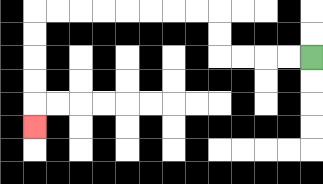{'start': '[13, 2]', 'end': '[1, 5]', 'path_directions': 'L,L,L,L,U,U,L,L,L,L,L,L,L,L,D,D,D,D,D', 'path_coordinates': '[[13, 2], [12, 2], [11, 2], [10, 2], [9, 2], [9, 1], [9, 0], [8, 0], [7, 0], [6, 0], [5, 0], [4, 0], [3, 0], [2, 0], [1, 0], [1, 1], [1, 2], [1, 3], [1, 4], [1, 5]]'}